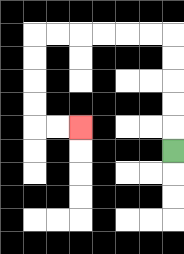{'start': '[7, 6]', 'end': '[3, 5]', 'path_directions': 'U,U,U,U,U,L,L,L,L,L,L,D,D,D,D,R,R', 'path_coordinates': '[[7, 6], [7, 5], [7, 4], [7, 3], [7, 2], [7, 1], [6, 1], [5, 1], [4, 1], [3, 1], [2, 1], [1, 1], [1, 2], [1, 3], [1, 4], [1, 5], [2, 5], [3, 5]]'}